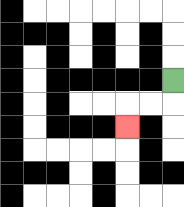{'start': '[7, 3]', 'end': '[5, 5]', 'path_directions': 'D,L,L,D', 'path_coordinates': '[[7, 3], [7, 4], [6, 4], [5, 4], [5, 5]]'}